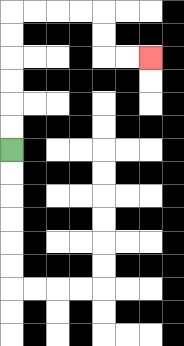{'start': '[0, 6]', 'end': '[6, 2]', 'path_directions': 'U,U,U,U,U,U,R,R,R,R,D,D,R,R', 'path_coordinates': '[[0, 6], [0, 5], [0, 4], [0, 3], [0, 2], [0, 1], [0, 0], [1, 0], [2, 0], [3, 0], [4, 0], [4, 1], [4, 2], [5, 2], [6, 2]]'}